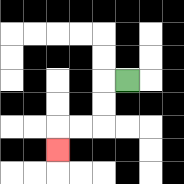{'start': '[5, 3]', 'end': '[2, 6]', 'path_directions': 'L,D,D,L,L,D', 'path_coordinates': '[[5, 3], [4, 3], [4, 4], [4, 5], [3, 5], [2, 5], [2, 6]]'}